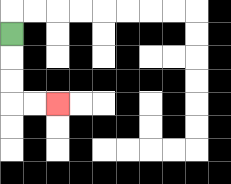{'start': '[0, 1]', 'end': '[2, 4]', 'path_directions': 'D,D,D,R,R', 'path_coordinates': '[[0, 1], [0, 2], [0, 3], [0, 4], [1, 4], [2, 4]]'}